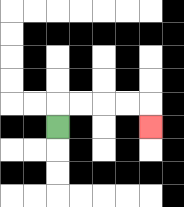{'start': '[2, 5]', 'end': '[6, 5]', 'path_directions': 'U,R,R,R,R,D', 'path_coordinates': '[[2, 5], [2, 4], [3, 4], [4, 4], [5, 4], [6, 4], [6, 5]]'}